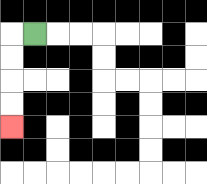{'start': '[1, 1]', 'end': '[0, 5]', 'path_directions': 'L,D,D,D,D', 'path_coordinates': '[[1, 1], [0, 1], [0, 2], [0, 3], [0, 4], [0, 5]]'}